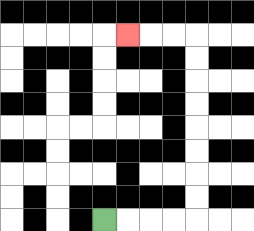{'start': '[4, 9]', 'end': '[5, 1]', 'path_directions': 'R,R,R,R,U,U,U,U,U,U,U,U,L,L,L', 'path_coordinates': '[[4, 9], [5, 9], [6, 9], [7, 9], [8, 9], [8, 8], [8, 7], [8, 6], [8, 5], [8, 4], [8, 3], [8, 2], [8, 1], [7, 1], [6, 1], [5, 1]]'}